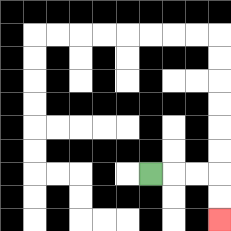{'start': '[6, 7]', 'end': '[9, 9]', 'path_directions': 'R,R,R,D,D', 'path_coordinates': '[[6, 7], [7, 7], [8, 7], [9, 7], [9, 8], [9, 9]]'}